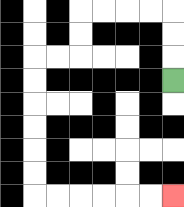{'start': '[7, 3]', 'end': '[7, 8]', 'path_directions': 'U,U,U,L,L,L,L,D,D,L,L,D,D,D,D,D,D,R,R,R,R,R,R', 'path_coordinates': '[[7, 3], [7, 2], [7, 1], [7, 0], [6, 0], [5, 0], [4, 0], [3, 0], [3, 1], [3, 2], [2, 2], [1, 2], [1, 3], [1, 4], [1, 5], [1, 6], [1, 7], [1, 8], [2, 8], [3, 8], [4, 8], [5, 8], [6, 8], [7, 8]]'}